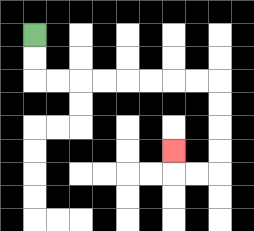{'start': '[1, 1]', 'end': '[7, 6]', 'path_directions': 'D,D,R,R,R,R,R,R,R,R,D,D,D,D,L,L,U', 'path_coordinates': '[[1, 1], [1, 2], [1, 3], [2, 3], [3, 3], [4, 3], [5, 3], [6, 3], [7, 3], [8, 3], [9, 3], [9, 4], [9, 5], [9, 6], [9, 7], [8, 7], [7, 7], [7, 6]]'}